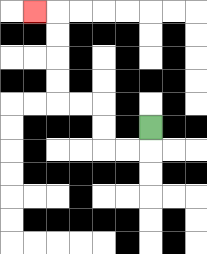{'start': '[6, 5]', 'end': '[1, 0]', 'path_directions': 'D,L,L,U,U,L,L,U,U,U,U,L', 'path_coordinates': '[[6, 5], [6, 6], [5, 6], [4, 6], [4, 5], [4, 4], [3, 4], [2, 4], [2, 3], [2, 2], [2, 1], [2, 0], [1, 0]]'}